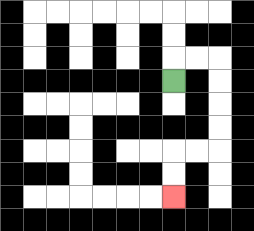{'start': '[7, 3]', 'end': '[7, 8]', 'path_directions': 'U,R,R,D,D,D,D,L,L,D,D', 'path_coordinates': '[[7, 3], [7, 2], [8, 2], [9, 2], [9, 3], [9, 4], [9, 5], [9, 6], [8, 6], [7, 6], [7, 7], [7, 8]]'}